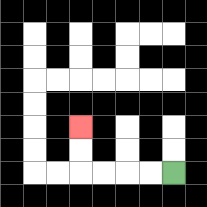{'start': '[7, 7]', 'end': '[3, 5]', 'path_directions': 'L,L,L,L,U,U', 'path_coordinates': '[[7, 7], [6, 7], [5, 7], [4, 7], [3, 7], [3, 6], [3, 5]]'}